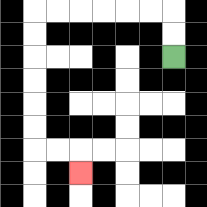{'start': '[7, 2]', 'end': '[3, 7]', 'path_directions': 'U,U,L,L,L,L,L,L,D,D,D,D,D,D,R,R,D', 'path_coordinates': '[[7, 2], [7, 1], [7, 0], [6, 0], [5, 0], [4, 0], [3, 0], [2, 0], [1, 0], [1, 1], [1, 2], [1, 3], [1, 4], [1, 5], [1, 6], [2, 6], [3, 6], [3, 7]]'}